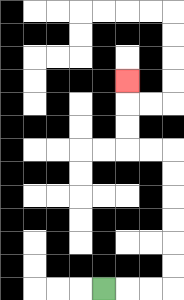{'start': '[4, 12]', 'end': '[5, 3]', 'path_directions': 'R,R,R,U,U,U,U,U,U,L,L,U,U,U', 'path_coordinates': '[[4, 12], [5, 12], [6, 12], [7, 12], [7, 11], [7, 10], [7, 9], [7, 8], [7, 7], [7, 6], [6, 6], [5, 6], [5, 5], [5, 4], [5, 3]]'}